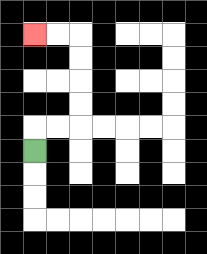{'start': '[1, 6]', 'end': '[1, 1]', 'path_directions': 'U,R,R,U,U,U,U,L,L', 'path_coordinates': '[[1, 6], [1, 5], [2, 5], [3, 5], [3, 4], [3, 3], [3, 2], [3, 1], [2, 1], [1, 1]]'}